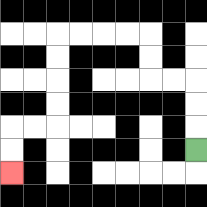{'start': '[8, 6]', 'end': '[0, 7]', 'path_directions': 'U,U,U,L,L,U,U,L,L,L,L,D,D,D,D,L,L,D,D', 'path_coordinates': '[[8, 6], [8, 5], [8, 4], [8, 3], [7, 3], [6, 3], [6, 2], [6, 1], [5, 1], [4, 1], [3, 1], [2, 1], [2, 2], [2, 3], [2, 4], [2, 5], [1, 5], [0, 5], [0, 6], [0, 7]]'}